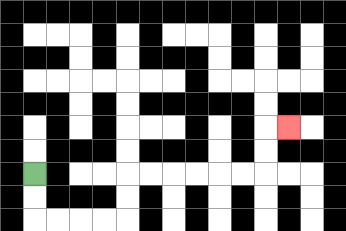{'start': '[1, 7]', 'end': '[12, 5]', 'path_directions': 'D,D,R,R,R,R,U,U,R,R,R,R,R,R,U,U,R', 'path_coordinates': '[[1, 7], [1, 8], [1, 9], [2, 9], [3, 9], [4, 9], [5, 9], [5, 8], [5, 7], [6, 7], [7, 7], [8, 7], [9, 7], [10, 7], [11, 7], [11, 6], [11, 5], [12, 5]]'}